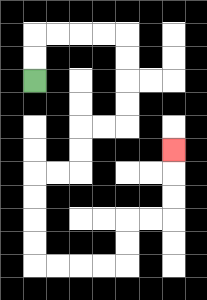{'start': '[1, 3]', 'end': '[7, 6]', 'path_directions': 'U,U,R,R,R,R,D,D,D,D,L,L,D,D,L,L,D,D,D,D,R,R,R,R,U,U,R,R,U,U,U', 'path_coordinates': '[[1, 3], [1, 2], [1, 1], [2, 1], [3, 1], [4, 1], [5, 1], [5, 2], [5, 3], [5, 4], [5, 5], [4, 5], [3, 5], [3, 6], [3, 7], [2, 7], [1, 7], [1, 8], [1, 9], [1, 10], [1, 11], [2, 11], [3, 11], [4, 11], [5, 11], [5, 10], [5, 9], [6, 9], [7, 9], [7, 8], [7, 7], [7, 6]]'}